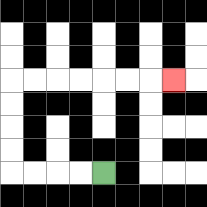{'start': '[4, 7]', 'end': '[7, 3]', 'path_directions': 'L,L,L,L,U,U,U,U,R,R,R,R,R,R,R', 'path_coordinates': '[[4, 7], [3, 7], [2, 7], [1, 7], [0, 7], [0, 6], [0, 5], [0, 4], [0, 3], [1, 3], [2, 3], [3, 3], [4, 3], [5, 3], [6, 3], [7, 3]]'}